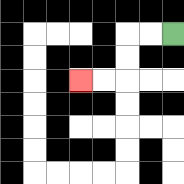{'start': '[7, 1]', 'end': '[3, 3]', 'path_directions': 'L,L,D,D,L,L', 'path_coordinates': '[[7, 1], [6, 1], [5, 1], [5, 2], [5, 3], [4, 3], [3, 3]]'}